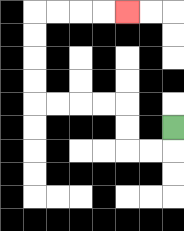{'start': '[7, 5]', 'end': '[5, 0]', 'path_directions': 'D,L,L,U,U,L,L,L,L,U,U,U,U,R,R,R,R', 'path_coordinates': '[[7, 5], [7, 6], [6, 6], [5, 6], [5, 5], [5, 4], [4, 4], [3, 4], [2, 4], [1, 4], [1, 3], [1, 2], [1, 1], [1, 0], [2, 0], [3, 0], [4, 0], [5, 0]]'}